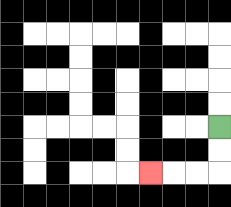{'start': '[9, 5]', 'end': '[6, 7]', 'path_directions': 'D,D,L,L,L', 'path_coordinates': '[[9, 5], [9, 6], [9, 7], [8, 7], [7, 7], [6, 7]]'}